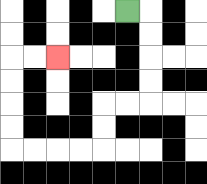{'start': '[5, 0]', 'end': '[2, 2]', 'path_directions': 'R,D,D,D,D,L,L,D,D,L,L,L,L,U,U,U,U,R,R', 'path_coordinates': '[[5, 0], [6, 0], [6, 1], [6, 2], [6, 3], [6, 4], [5, 4], [4, 4], [4, 5], [4, 6], [3, 6], [2, 6], [1, 6], [0, 6], [0, 5], [0, 4], [0, 3], [0, 2], [1, 2], [2, 2]]'}